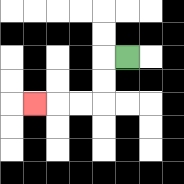{'start': '[5, 2]', 'end': '[1, 4]', 'path_directions': 'L,D,D,L,L,L', 'path_coordinates': '[[5, 2], [4, 2], [4, 3], [4, 4], [3, 4], [2, 4], [1, 4]]'}